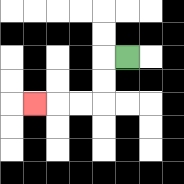{'start': '[5, 2]', 'end': '[1, 4]', 'path_directions': 'L,D,D,L,L,L', 'path_coordinates': '[[5, 2], [4, 2], [4, 3], [4, 4], [3, 4], [2, 4], [1, 4]]'}